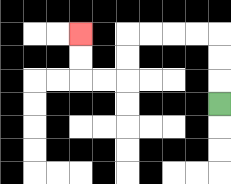{'start': '[9, 4]', 'end': '[3, 1]', 'path_directions': 'U,U,U,L,L,L,L,D,D,L,L,U,U', 'path_coordinates': '[[9, 4], [9, 3], [9, 2], [9, 1], [8, 1], [7, 1], [6, 1], [5, 1], [5, 2], [5, 3], [4, 3], [3, 3], [3, 2], [3, 1]]'}